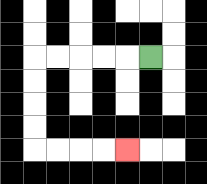{'start': '[6, 2]', 'end': '[5, 6]', 'path_directions': 'L,L,L,L,L,D,D,D,D,R,R,R,R', 'path_coordinates': '[[6, 2], [5, 2], [4, 2], [3, 2], [2, 2], [1, 2], [1, 3], [1, 4], [1, 5], [1, 6], [2, 6], [3, 6], [4, 6], [5, 6]]'}